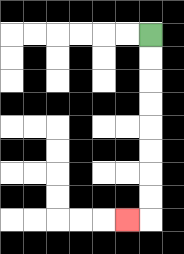{'start': '[6, 1]', 'end': '[5, 9]', 'path_directions': 'D,D,D,D,D,D,D,D,L', 'path_coordinates': '[[6, 1], [6, 2], [6, 3], [6, 4], [6, 5], [6, 6], [6, 7], [6, 8], [6, 9], [5, 9]]'}